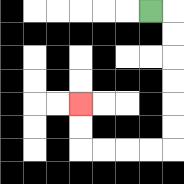{'start': '[6, 0]', 'end': '[3, 4]', 'path_directions': 'R,D,D,D,D,D,D,L,L,L,L,U,U', 'path_coordinates': '[[6, 0], [7, 0], [7, 1], [7, 2], [7, 3], [7, 4], [7, 5], [7, 6], [6, 6], [5, 6], [4, 6], [3, 6], [3, 5], [3, 4]]'}